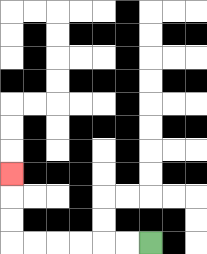{'start': '[6, 10]', 'end': '[0, 7]', 'path_directions': 'L,L,L,L,L,L,U,U,U', 'path_coordinates': '[[6, 10], [5, 10], [4, 10], [3, 10], [2, 10], [1, 10], [0, 10], [0, 9], [0, 8], [0, 7]]'}